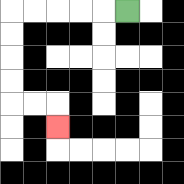{'start': '[5, 0]', 'end': '[2, 5]', 'path_directions': 'L,L,L,L,L,D,D,D,D,R,R,D', 'path_coordinates': '[[5, 0], [4, 0], [3, 0], [2, 0], [1, 0], [0, 0], [0, 1], [0, 2], [0, 3], [0, 4], [1, 4], [2, 4], [2, 5]]'}